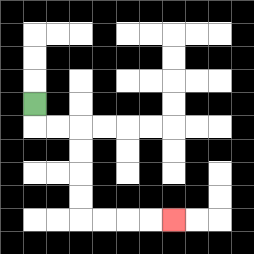{'start': '[1, 4]', 'end': '[7, 9]', 'path_directions': 'D,R,R,D,D,D,D,R,R,R,R', 'path_coordinates': '[[1, 4], [1, 5], [2, 5], [3, 5], [3, 6], [3, 7], [3, 8], [3, 9], [4, 9], [5, 9], [6, 9], [7, 9]]'}